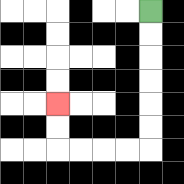{'start': '[6, 0]', 'end': '[2, 4]', 'path_directions': 'D,D,D,D,D,D,L,L,L,L,U,U', 'path_coordinates': '[[6, 0], [6, 1], [6, 2], [6, 3], [6, 4], [6, 5], [6, 6], [5, 6], [4, 6], [3, 6], [2, 6], [2, 5], [2, 4]]'}